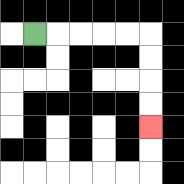{'start': '[1, 1]', 'end': '[6, 5]', 'path_directions': 'R,R,R,R,R,D,D,D,D', 'path_coordinates': '[[1, 1], [2, 1], [3, 1], [4, 1], [5, 1], [6, 1], [6, 2], [6, 3], [6, 4], [6, 5]]'}